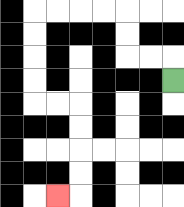{'start': '[7, 3]', 'end': '[2, 8]', 'path_directions': 'U,L,L,U,U,L,L,L,L,D,D,D,D,R,R,D,D,D,D,L', 'path_coordinates': '[[7, 3], [7, 2], [6, 2], [5, 2], [5, 1], [5, 0], [4, 0], [3, 0], [2, 0], [1, 0], [1, 1], [1, 2], [1, 3], [1, 4], [2, 4], [3, 4], [3, 5], [3, 6], [3, 7], [3, 8], [2, 8]]'}